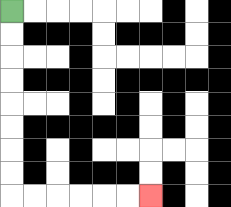{'start': '[0, 0]', 'end': '[6, 8]', 'path_directions': 'D,D,D,D,D,D,D,D,R,R,R,R,R,R', 'path_coordinates': '[[0, 0], [0, 1], [0, 2], [0, 3], [0, 4], [0, 5], [0, 6], [0, 7], [0, 8], [1, 8], [2, 8], [3, 8], [4, 8], [5, 8], [6, 8]]'}